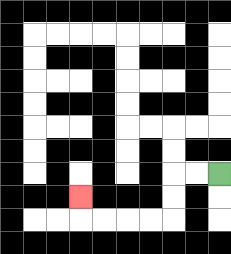{'start': '[9, 7]', 'end': '[3, 8]', 'path_directions': 'L,L,D,D,L,L,L,L,U', 'path_coordinates': '[[9, 7], [8, 7], [7, 7], [7, 8], [7, 9], [6, 9], [5, 9], [4, 9], [3, 9], [3, 8]]'}